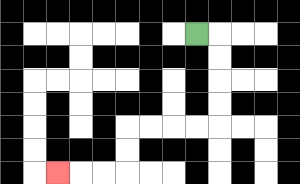{'start': '[8, 1]', 'end': '[2, 7]', 'path_directions': 'R,D,D,D,D,L,L,L,L,D,D,L,L,L', 'path_coordinates': '[[8, 1], [9, 1], [9, 2], [9, 3], [9, 4], [9, 5], [8, 5], [7, 5], [6, 5], [5, 5], [5, 6], [5, 7], [4, 7], [3, 7], [2, 7]]'}